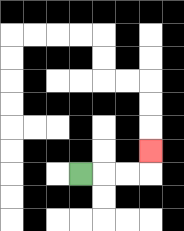{'start': '[3, 7]', 'end': '[6, 6]', 'path_directions': 'R,R,R,U', 'path_coordinates': '[[3, 7], [4, 7], [5, 7], [6, 7], [6, 6]]'}